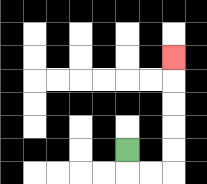{'start': '[5, 6]', 'end': '[7, 2]', 'path_directions': 'D,R,R,U,U,U,U,U', 'path_coordinates': '[[5, 6], [5, 7], [6, 7], [7, 7], [7, 6], [7, 5], [7, 4], [7, 3], [7, 2]]'}